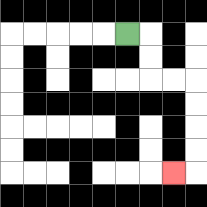{'start': '[5, 1]', 'end': '[7, 7]', 'path_directions': 'R,D,D,R,R,D,D,D,D,L', 'path_coordinates': '[[5, 1], [6, 1], [6, 2], [6, 3], [7, 3], [8, 3], [8, 4], [8, 5], [8, 6], [8, 7], [7, 7]]'}